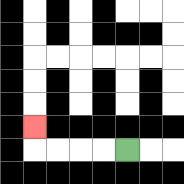{'start': '[5, 6]', 'end': '[1, 5]', 'path_directions': 'L,L,L,L,U', 'path_coordinates': '[[5, 6], [4, 6], [3, 6], [2, 6], [1, 6], [1, 5]]'}